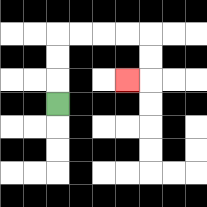{'start': '[2, 4]', 'end': '[5, 3]', 'path_directions': 'U,U,U,R,R,R,R,D,D,L', 'path_coordinates': '[[2, 4], [2, 3], [2, 2], [2, 1], [3, 1], [4, 1], [5, 1], [6, 1], [6, 2], [6, 3], [5, 3]]'}